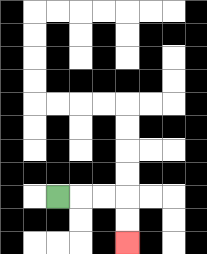{'start': '[2, 8]', 'end': '[5, 10]', 'path_directions': 'R,R,R,D,D', 'path_coordinates': '[[2, 8], [3, 8], [4, 8], [5, 8], [5, 9], [5, 10]]'}